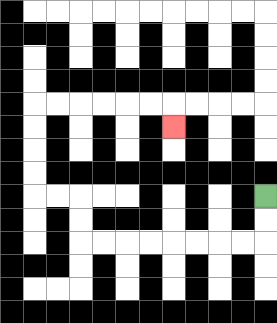{'start': '[11, 8]', 'end': '[7, 5]', 'path_directions': 'D,D,L,L,L,L,L,L,L,L,U,U,L,L,U,U,U,U,R,R,R,R,R,R,D', 'path_coordinates': '[[11, 8], [11, 9], [11, 10], [10, 10], [9, 10], [8, 10], [7, 10], [6, 10], [5, 10], [4, 10], [3, 10], [3, 9], [3, 8], [2, 8], [1, 8], [1, 7], [1, 6], [1, 5], [1, 4], [2, 4], [3, 4], [4, 4], [5, 4], [6, 4], [7, 4], [7, 5]]'}